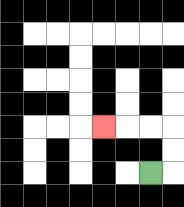{'start': '[6, 7]', 'end': '[4, 5]', 'path_directions': 'R,U,U,L,L,L', 'path_coordinates': '[[6, 7], [7, 7], [7, 6], [7, 5], [6, 5], [5, 5], [4, 5]]'}